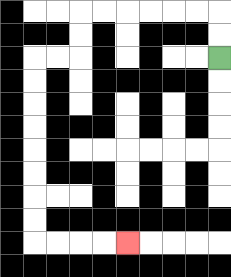{'start': '[9, 2]', 'end': '[5, 10]', 'path_directions': 'U,U,L,L,L,L,L,L,D,D,L,L,D,D,D,D,D,D,D,D,R,R,R,R', 'path_coordinates': '[[9, 2], [9, 1], [9, 0], [8, 0], [7, 0], [6, 0], [5, 0], [4, 0], [3, 0], [3, 1], [3, 2], [2, 2], [1, 2], [1, 3], [1, 4], [1, 5], [1, 6], [1, 7], [1, 8], [1, 9], [1, 10], [2, 10], [3, 10], [4, 10], [5, 10]]'}